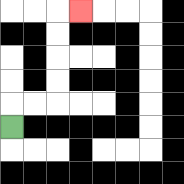{'start': '[0, 5]', 'end': '[3, 0]', 'path_directions': 'U,R,R,U,U,U,U,R', 'path_coordinates': '[[0, 5], [0, 4], [1, 4], [2, 4], [2, 3], [2, 2], [2, 1], [2, 0], [3, 0]]'}